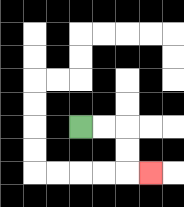{'start': '[3, 5]', 'end': '[6, 7]', 'path_directions': 'R,R,D,D,R', 'path_coordinates': '[[3, 5], [4, 5], [5, 5], [5, 6], [5, 7], [6, 7]]'}